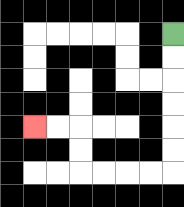{'start': '[7, 1]', 'end': '[1, 5]', 'path_directions': 'D,D,D,D,D,D,L,L,L,L,U,U,L,L', 'path_coordinates': '[[7, 1], [7, 2], [7, 3], [7, 4], [7, 5], [7, 6], [7, 7], [6, 7], [5, 7], [4, 7], [3, 7], [3, 6], [3, 5], [2, 5], [1, 5]]'}